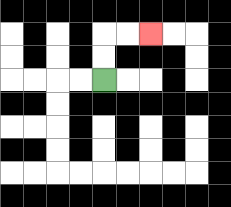{'start': '[4, 3]', 'end': '[6, 1]', 'path_directions': 'U,U,R,R', 'path_coordinates': '[[4, 3], [4, 2], [4, 1], [5, 1], [6, 1]]'}